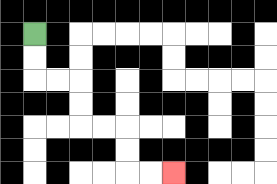{'start': '[1, 1]', 'end': '[7, 7]', 'path_directions': 'D,D,R,R,D,D,R,R,D,D,R,R', 'path_coordinates': '[[1, 1], [1, 2], [1, 3], [2, 3], [3, 3], [3, 4], [3, 5], [4, 5], [5, 5], [5, 6], [5, 7], [6, 7], [7, 7]]'}